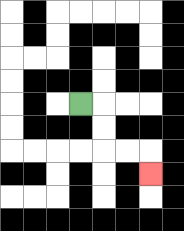{'start': '[3, 4]', 'end': '[6, 7]', 'path_directions': 'R,D,D,R,R,D', 'path_coordinates': '[[3, 4], [4, 4], [4, 5], [4, 6], [5, 6], [6, 6], [6, 7]]'}